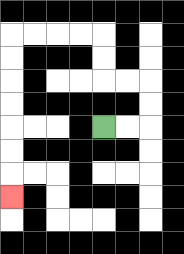{'start': '[4, 5]', 'end': '[0, 8]', 'path_directions': 'R,R,U,U,L,L,U,U,L,L,L,L,D,D,D,D,D,D,D', 'path_coordinates': '[[4, 5], [5, 5], [6, 5], [6, 4], [6, 3], [5, 3], [4, 3], [4, 2], [4, 1], [3, 1], [2, 1], [1, 1], [0, 1], [0, 2], [0, 3], [0, 4], [0, 5], [0, 6], [0, 7], [0, 8]]'}